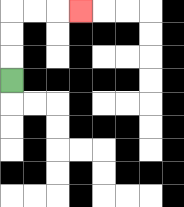{'start': '[0, 3]', 'end': '[3, 0]', 'path_directions': 'U,U,U,R,R,R', 'path_coordinates': '[[0, 3], [0, 2], [0, 1], [0, 0], [1, 0], [2, 0], [3, 0]]'}